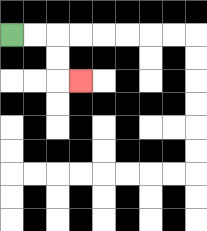{'start': '[0, 1]', 'end': '[3, 3]', 'path_directions': 'R,R,D,D,R', 'path_coordinates': '[[0, 1], [1, 1], [2, 1], [2, 2], [2, 3], [3, 3]]'}